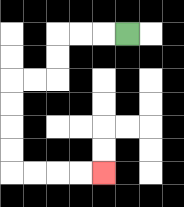{'start': '[5, 1]', 'end': '[4, 7]', 'path_directions': 'L,L,L,D,D,L,L,D,D,D,D,R,R,R,R', 'path_coordinates': '[[5, 1], [4, 1], [3, 1], [2, 1], [2, 2], [2, 3], [1, 3], [0, 3], [0, 4], [0, 5], [0, 6], [0, 7], [1, 7], [2, 7], [3, 7], [4, 7]]'}